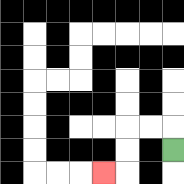{'start': '[7, 6]', 'end': '[4, 7]', 'path_directions': 'U,L,L,D,D,L', 'path_coordinates': '[[7, 6], [7, 5], [6, 5], [5, 5], [5, 6], [5, 7], [4, 7]]'}